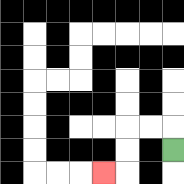{'start': '[7, 6]', 'end': '[4, 7]', 'path_directions': 'U,L,L,D,D,L', 'path_coordinates': '[[7, 6], [7, 5], [6, 5], [5, 5], [5, 6], [5, 7], [4, 7]]'}